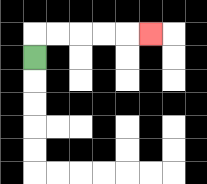{'start': '[1, 2]', 'end': '[6, 1]', 'path_directions': 'U,R,R,R,R,R', 'path_coordinates': '[[1, 2], [1, 1], [2, 1], [3, 1], [4, 1], [5, 1], [6, 1]]'}